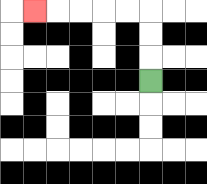{'start': '[6, 3]', 'end': '[1, 0]', 'path_directions': 'U,U,U,L,L,L,L,L', 'path_coordinates': '[[6, 3], [6, 2], [6, 1], [6, 0], [5, 0], [4, 0], [3, 0], [2, 0], [1, 0]]'}